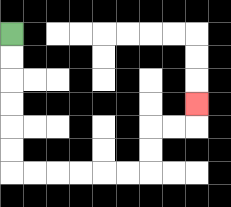{'start': '[0, 1]', 'end': '[8, 4]', 'path_directions': 'D,D,D,D,D,D,R,R,R,R,R,R,U,U,R,R,U', 'path_coordinates': '[[0, 1], [0, 2], [0, 3], [0, 4], [0, 5], [0, 6], [0, 7], [1, 7], [2, 7], [3, 7], [4, 7], [5, 7], [6, 7], [6, 6], [6, 5], [7, 5], [8, 5], [8, 4]]'}